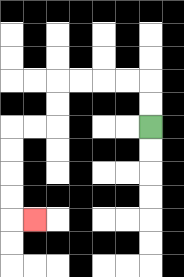{'start': '[6, 5]', 'end': '[1, 9]', 'path_directions': 'U,U,L,L,L,L,D,D,L,L,D,D,D,D,R', 'path_coordinates': '[[6, 5], [6, 4], [6, 3], [5, 3], [4, 3], [3, 3], [2, 3], [2, 4], [2, 5], [1, 5], [0, 5], [0, 6], [0, 7], [0, 8], [0, 9], [1, 9]]'}